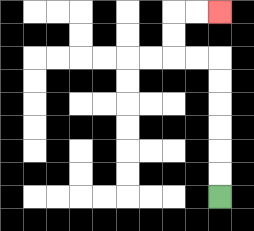{'start': '[9, 8]', 'end': '[9, 0]', 'path_directions': 'U,U,U,U,U,U,L,L,U,U,R,R', 'path_coordinates': '[[9, 8], [9, 7], [9, 6], [9, 5], [9, 4], [9, 3], [9, 2], [8, 2], [7, 2], [7, 1], [7, 0], [8, 0], [9, 0]]'}